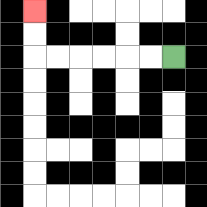{'start': '[7, 2]', 'end': '[1, 0]', 'path_directions': 'L,L,L,L,L,L,U,U', 'path_coordinates': '[[7, 2], [6, 2], [5, 2], [4, 2], [3, 2], [2, 2], [1, 2], [1, 1], [1, 0]]'}